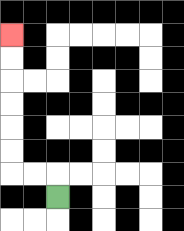{'start': '[2, 8]', 'end': '[0, 1]', 'path_directions': 'U,L,L,U,U,U,U,U,U', 'path_coordinates': '[[2, 8], [2, 7], [1, 7], [0, 7], [0, 6], [0, 5], [0, 4], [0, 3], [0, 2], [0, 1]]'}